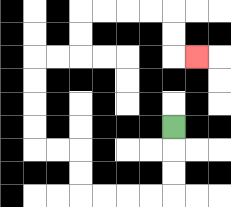{'start': '[7, 5]', 'end': '[8, 2]', 'path_directions': 'D,D,D,L,L,L,L,U,U,L,L,U,U,U,U,R,R,U,U,R,R,R,R,D,D,R', 'path_coordinates': '[[7, 5], [7, 6], [7, 7], [7, 8], [6, 8], [5, 8], [4, 8], [3, 8], [3, 7], [3, 6], [2, 6], [1, 6], [1, 5], [1, 4], [1, 3], [1, 2], [2, 2], [3, 2], [3, 1], [3, 0], [4, 0], [5, 0], [6, 0], [7, 0], [7, 1], [7, 2], [8, 2]]'}